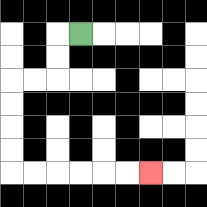{'start': '[3, 1]', 'end': '[6, 7]', 'path_directions': 'L,D,D,L,L,D,D,D,D,R,R,R,R,R,R', 'path_coordinates': '[[3, 1], [2, 1], [2, 2], [2, 3], [1, 3], [0, 3], [0, 4], [0, 5], [0, 6], [0, 7], [1, 7], [2, 7], [3, 7], [4, 7], [5, 7], [6, 7]]'}